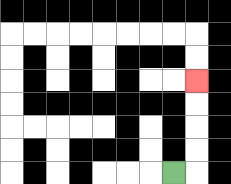{'start': '[7, 7]', 'end': '[8, 3]', 'path_directions': 'R,U,U,U,U', 'path_coordinates': '[[7, 7], [8, 7], [8, 6], [8, 5], [8, 4], [8, 3]]'}